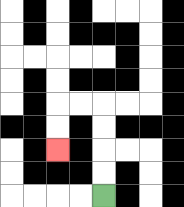{'start': '[4, 8]', 'end': '[2, 6]', 'path_directions': 'U,U,U,U,L,L,D,D', 'path_coordinates': '[[4, 8], [4, 7], [4, 6], [4, 5], [4, 4], [3, 4], [2, 4], [2, 5], [2, 6]]'}